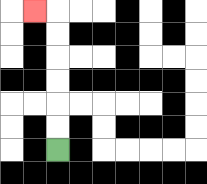{'start': '[2, 6]', 'end': '[1, 0]', 'path_directions': 'U,U,U,U,U,U,L', 'path_coordinates': '[[2, 6], [2, 5], [2, 4], [2, 3], [2, 2], [2, 1], [2, 0], [1, 0]]'}